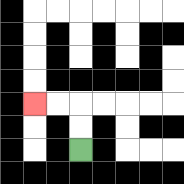{'start': '[3, 6]', 'end': '[1, 4]', 'path_directions': 'U,U,L,L', 'path_coordinates': '[[3, 6], [3, 5], [3, 4], [2, 4], [1, 4]]'}